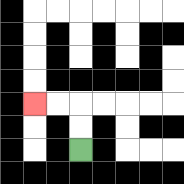{'start': '[3, 6]', 'end': '[1, 4]', 'path_directions': 'U,U,L,L', 'path_coordinates': '[[3, 6], [3, 5], [3, 4], [2, 4], [1, 4]]'}